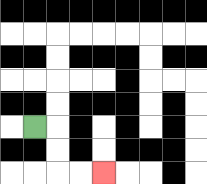{'start': '[1, 5]', 'end': '[4, 7]', 'path_directions': 'R,D,D,R,R', 'path_coordinates': '[[1, 5], [2, 5], [2, 6], [2, 7], [3, 7], [4, 7]]'}